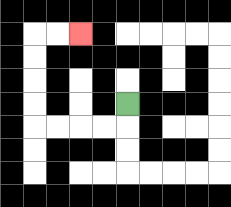{'start': '[5, 4]', 'end': '[3, 1]', 'path_directions': 'D,L,L,L,L,U,U,U,U,R,R', 'path_coordinates': '[[5, 4], [5, 5], [4, 5], [3, 5], [2, 5], [1, 5], [1, 4], [1, 3], [1, 2], [1, 1], [2, 1], [3, 1]]'}